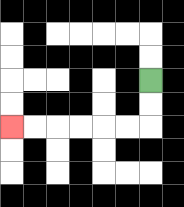{'start': '[6, 3]', 'end': '[0, 5]', 'path_directions': 'D,D,L,L,L,L,L,L', 'path_coordinates': '[[6, 3], [6, 4], [6, 5], [5, 5], [4, 5], [3, 5], [2, 5], [1, 5], [0, 5]]'}